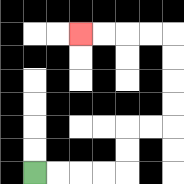{'start': '[1, 7]', 'end': '[3, 1]', 'path_directions': 'R,R,R,R,U,U,R,R,U,U,U,U,L,L,L,L', 'path_coordinates': '[[1, 7], [2, 7], [3, 7], [4, 7], [5, 7], [5, 6], [5, 5], [6, 5], [7, 5], [7, 4], [7, 3], [7, 2], [7, 1], [6, 1], [5, 1], [4, 1], [3, 1]]'}